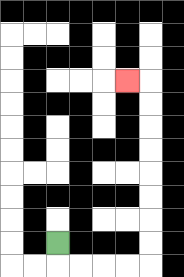{'start': '[2, 10]', 'end': '[5, 3]', 'path_directions': 'D,R,R,R,R,U,U,U,U,U,U,U,U,L', 'path_coordinates': '[[2, 10], [2, 11], [3, 11], [4, 11], [5, 11], [6, 11], [6, 10], [6, 9], [6, 8], [6, 7], [6, 6], [6, 5], [6, 4], [6, 3], [5, 3]]'}